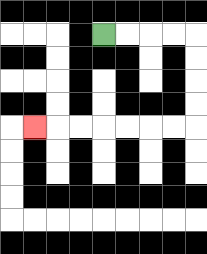{'start': '[4, 1]', 'end': '[1, 5]', 'path_directions': 'R,R,R,R,D,D,D,D,L,L,L,L,L,L,L', 'path_coordinates': '[[4, 1], [5, 1], [6, 1], [7, 1], [8, 1], [8, 2], [8, 3], [8, 4], [8, 5], [7, 5], [6, 5], [5, 5], [4, 5], [3, 5], [2, 5], [1, 5]]'}